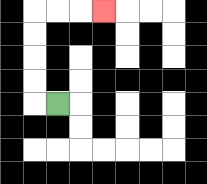{'start': '[2, 4]', 'end': '[4, 0]', 'path_directions': 'L,U,U,U,U,R,R,R', 'path_coordinates': '[[2, 4], [1, 4], [1, 3], [1, 2], [1, 1], [1, 0], [2, 0], [3, 0], [4, 0]]'}